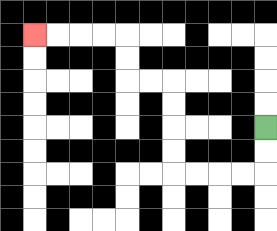{'start': '[11, 5]', 'end': '[1, 1]', 'path_directions': 'D,D,L,L,L,L,U,U,U,U,L,L,U,U,L,L,L,L', 'path_coordinates': '[[11, 5], [11, 6], [11, 7], [10, 7], [9, 7], [8, 7], [7, 7], [7, 6], [7, 5], [7, 4], [7, 3], [6, 3], [5, 3], [5, 2], [5, 1], [4, 1], [3, 1], [2, 1], [1, 1]]'}